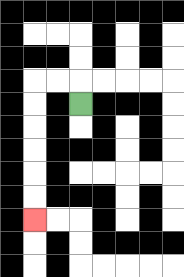{'start': '[3, 4]', 'end': '[1, 9]', 'path_directions': 'U,L,L,D,D,D,D,D,D', 'path_coordinates': '[[3, 4], [3, 3], [2, 3], [1, 3], [1, 4], [1, 5], [1, 6], [1, 7], [1, 8], [1, 9]]'}